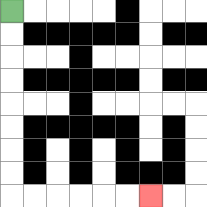{'start': '[0, 0]', 'end': '[6, 8]', 'path_directions': 'D,D,D,D,D,D,D,D,R,R,R,R,R,R', 'path_coordinates': '[[0, 0], [0, 1], [0, 2], [0, 3], [0, 4], [0, 5], [0, 6], [0, 7], [0, 8], [1, 8], [2, 8], [3, 8], [4, 8], [5, 8], [6, 8]]'}